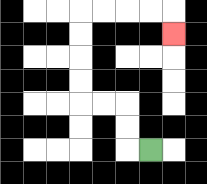{'start': '[6, 6]', 'end': '[7, 1]', 'path_directions': 'L,U,U,L,L,U,U,U,U,R,R,R,R,D', 'path_coordinates': '[[6, 6], [5, 6], [5, 5], [5, 4], [4, 4], [3, 4], [3, 3], [3, 2], [3, 1], [3, 0], [4, 0], [5, 0], [6, 0], [7, 0], [7, 1]]'}